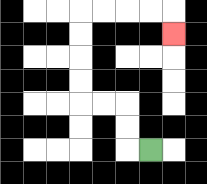{'start': '[6, 6]', 'end': '[7, 1]', 'path_directions': 'L,U,U,L,L,U,U,U,U,R,R,R,R,D', 'path_coordinates': '[[6, 6], [5, 6], [5, 5], [5, 4], [4, 4], [3, 4], [3, 3], [3, 2], [3, 1], [3, 0], [4, 0], [5, 0], [6, 0], [7, 0], [7, 1]]'}